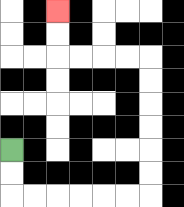{'start': '[0, 6]', 'end': '[2, 0]', 'path_directions': 'D,D,R,R,R,R,R,R,U,U,U,U,U,U,L,L,L,L,U,U', 'path_coordinates': '[[0, 6], [0, 7], [0, 8], [1, 8], [2, 8], [3, 8], [4, 8], [5, 8], [6, 8], [6, 7], [6, 6], [6, 5], [6, 4], [6, 3], [6, 2], [5, 2], [4, 2], [3, 2], [2, 2], [2, 1], [2, 0]]'}